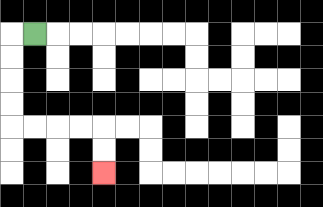{'start': '[1, 1]', 'end': '[4, 7]', 'path_directions': 'L,D,D,D,D,R,R,R,R,D,D', 'path_coordinates': '[[1, 1], [0, 1], [0, 2], [0, 3], [0, 4], [0, 5], [1, 5], [2, 5], [3, 5], [4, 5], [4, 6], [4, 7]]'}